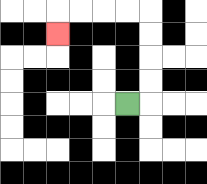{'start': '[5, 4]', 'end': '[2, 1]', 'path_directions': 'R,U,U,U,U,L,L,L,L,D', 'path_coordinates': '[[5, 4], [6, 4], [6, 3], [6, 2], [6, 1], [6, 0], [5, 0], [4, 0], [3, 0], [2, 0], [2, 1]]'}